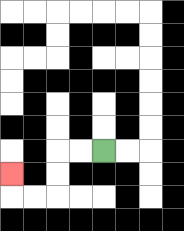{'start': '[4, 6]', 'end': '[0, 7]', 'path_directions': 'L,L,D,D,L,L,U', 'path_coordinates': '[[4, 6], [3, 6], [2, 6], [2, 7], [2, 8], [1, 8], [0, 8], [0, 7]]'}